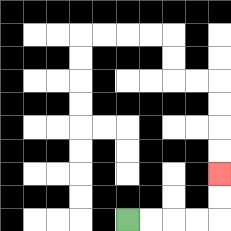{'start': '[5, 9]', 'end': '[9, 7]', 'path_directions': 'R,R,R,R,U,U', 'path_coordinates': '[[5, 9], [6, 9], [7, 9], [8, 9], [9, 9], [9, 8], [9, 7]]'}